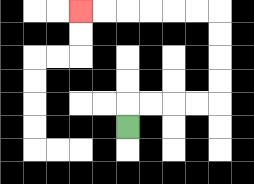{'start': '[5, 5]', 'end': '[3, 0]', 'path_directions': 'U,R,R,R,R,U,U,U,U,L,L,L,L,L,L', 'path_coordinates': '[[5, 5], [5, 4], [6, 4], [7, 4], [8, 4], [9, 4], [9, 3], [9, 2], [9, 1], [9, 0], [8, 0], [7, 0], [6, 0], [5, 0], [4, 0], [3, 0]]'}